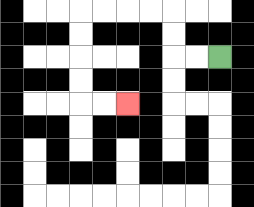{'start': '[9, 2]', 'end': '[5, 4]', 'path_directions': 'L,L,U,U,L,L,L,L,D,D,D,D,R,R', 'path_coordinates': '[[9, 2], [8, 2], [7, 2], [7, 1], [7, 0], [6, 0], [5, 0], [4, 0], [3, 0], [3, 1], [3, 2], [3, 3], [3, 4], [4, 4], [5, 4]]'}